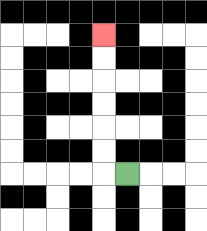{'start': '[5, 7]', 'end': '[4, 1]', 'path_directions': 'L,U,U,U,U,U,U', 'path_coordinates': '[[5, 7], [4, 7], [4, 6], [4, 5], [4, 4], [4, 3], [4, 2], [4, 1]]'}